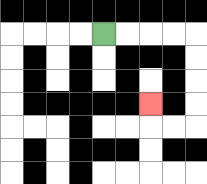{'start': '[4, 1]', 'end': '[6, 4]', 'path_directions': 'R,R,R,R,D,D,D,D,L,L,U', 'path_coordinates': '[[4, 1], [5, 1], [6, 1], [7, 1], [8, 1], [8, 2], [8, 3], [8, 4], [8, 5], [7, 5], [6, 5], [6, 4]]'}